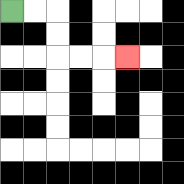{'start': '[0, 0]', 'end': '[5, 2]', 'path_directions': 'R,R,D,D,R,R,R', 'path_coordinates': '[[0, 0], [1, 0], [2, 0], [2, 1], [2, 2], [3, 2], [4, 2], [5, 2]]'}